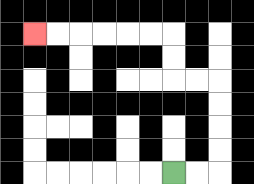{'start': '[7, 7]', 'end': '[1, 1]', 'path_directions': 'R,R,U,U,U,U,L,L,U,U,L,L,L,L,L,L', 'path_coordinates': '[[7, 7], [8, 7], [9, 7], [9, 6], [9, 5], [9, 4], [9, 3], [8, 3], [7, 3], [7, 2], [7, 1], [6, 1], [5, 1], [4, 1], [3, 1], [2, 1], [1, 1]]'}